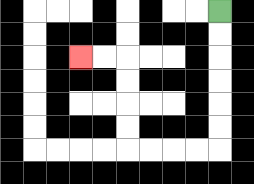{'start': '[9, 0]', 'end': '[3, 2]', 'path_directions': 'D,D,D,D,D,D,L,L,L,L,U,U,U,U,L,L', 'path_coordinates': '[[9, 0], [9, 1], [9, 2], [9, 3], [9, 4], [9, 5], [9, 6], [8, 6], [7, 6], [6, 6], [5, 6], [5, 5], [5, 4], [5, 3], [5, 2], [4, 2], [3, 2]]'}